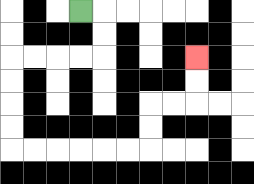{'start': '[3, 0]', 'end': '[8, 2]', 'path_directions': 'R,D,D,L,L,L,L,D,D,D,D,R,R,R,R,R,R,U,U,R,R,U,U', 'path_coordinates': '[[3, 0], [4, 0], [4, 1], [4, 2], [3, 2], [2, 2], [1, 2], [0, 2], [0, 3], [0, 4], [0, 5], [0, 6], [1, 6], [2, 6], [3, 6], [4, 6], [5, 6], [6, 6], [6, 5], [6, 4], [7, 4], [8, 4], [8, 3], [8, 2]]'}